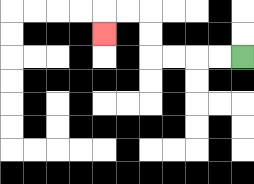{'start': '[10, 2]', 'end': '[4, 1]', 'path_directions': 'L,L,L,L,U,U,L,L,D', 'path_coordinates': '[[10, 2], [9, 2], [8, 2], [7, 2], [6, 2], [6, 1], [6, 0], [5, 0], [4, 0], [4, 1]]'}